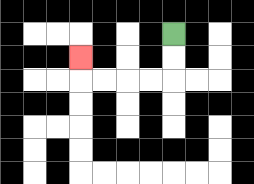{'start': '[7, 1]', 'end': '[3, 2]', 'path_directions': 'D,D,L,L,L,L,U', 'path_coordinates': '[[7, 1], [7, 2], [7, 3], [6, 3], [5, 3], [4, 3], [3, 3], [3, 2]]'}